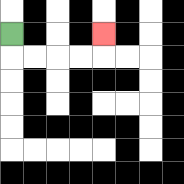{'start': '[0, 1]', 'end': '[4, 1]', 'path_directions': 'D,R,R,R,R,U', 'path_coordinates': '[[0, 1], [0, 2], [1, 2], [2, 2], [3, 2], [4, 2], [4, 1]]'}